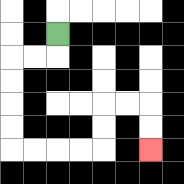{'start': '[2, 1]', 'end': '[6, 6]', 'path_directions': 'D,L,L,D,D,D,D,R,R,R,R,U,U,R,R,D,D', 'path_coordinates': '[[2, 1], [2, 2], [1, 2], [0, 2], [0, 3], [0, 4], [0, 5], [0, 6], [1, 6], [2, 6], [3, 6], [4, 6], [4, 5], [4, 4], [5, 4], [6, 4], [6, 5], [6, 6]]'}